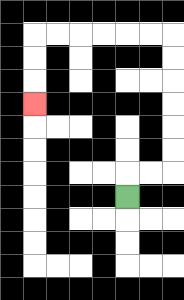{'start': '[5, 8]', 'end': '[1, 4]', 'path_directions': 'U,R,R,U,U,U,U,U,U,L,L,L,L,L,L,D,D,D', 'path_coordinates': '[[5, 8], [5, 7], [6, 7], [7, 7], [7, 6], [7, 5], [7, 4], [7, 3], [7, 2], [7, 1], [6, 1], [5, 1], [4, 1], [3, 1], [2, 1], [1, 1], [1, 2], [1, 3], [1, 4]]'}